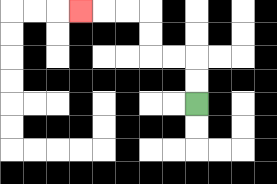{'start': '[8, 4]', 'end': '[3, 0]', 'path_directions': 'U,U,L,L,U,U,L,L,L', 'path_coordinates': '[[8, 4], [8, 3], [8, 2], [7, 2], [6, 2], [6, 1], [6, 0], [5, 0], [4, 0], [3, 0]]'}